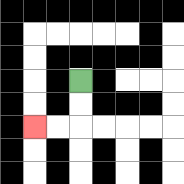{'start': '[3, 3]', 'end': '[1, 5]', 'path_directions': 'D,D,L,L', 'path_coordinates': '[[3, 3], [3, 4], [3, 5], [2, 5], [1, 5]]'}